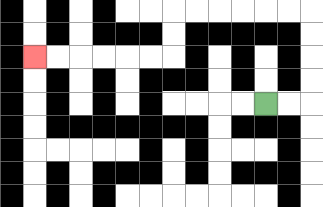{'start': '[11, 4]', 'end': '[1, 2]', 'path_directions': 'R,R,U,U,U,U,L,L,L,L,L,L,D,D,L,L,L,L,L,L', 'path_coordinates': '[[11, 4], [12, 4], [13, 4], [13, 3], [13, 2], [13, 1], [13, 0], [12, 0], [11, 0], [10, 0], [9, 0], [8, 0], [7, 0], [7, 1], [7, 2], [6, 2], [5, 2], [4, 2], [3, 2], [2, 2], [1, 2]]'}